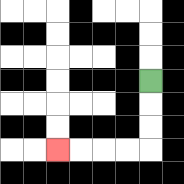{'start': '[6, 3]', 'end': '[2, 6]', 'path_directions': 'D,D,D,L,L,L,L', 'path_coordinates': '[[6, 3], [6, 4], [6, 5], [6, 6], [5, 6], [4, 6], [3, 6], [2, 6]]'}